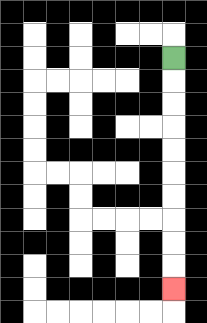{'start': '[7, 2]', 'end': '[7, 12]', 'path_directions': 'D,D,D,D,D,D,D,D,D,D', 'path_coordinates': '[[7, 2], [7, 3], [7, 4], [7, 5], [7, 6], [7, 7], [7, 8], [7, 9], [7, 10], [7, 11], [7, 12]]'}